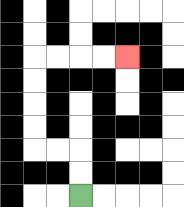{'start': '[3, 8]', 'end': '[5, 2]', 'path_directions': 'U,U,L,L,U,U,U,U,R,R,R,R', 'path_coordinates': '[[3, 8], [3, 7], [3, 6], [2, 6], [1, 6], [1, 5], [1, 4], [1, 3], [1, 2], [2, 2], [3, 2], [4, 2], [5, 2]]'}